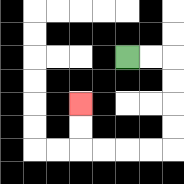{'start': '[5, 2]', 'end': '[3, 4]', 'path_directions': 'R,R,D,D,D,D,L,L,L,L,U,U', 'path_coordinates': '[[5, 2], [6, 2], [7, 2], [7, 3], [7, 4], [7, 5], [7, 6], [6, 6], [5, 6], [4, 6], [3, 6], [3, 5], [3, 4]]'}